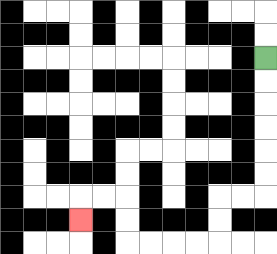{'start': '[11, 2]', 'end': '[3, 9]', 'path_directions': 'D,D,D,D,D,D,L,L,D,D,L,L,L,L,U,U,L,L,D', 'path_coordinates': '[[11, 2], [11, 3], [11, 4], [11, 5], [11, 6], [11, 7], [11, 8], [10, 8], [9, 8], [9, 9], [9, 10], [8, 10], [7, 10], [6, 10], [5, 10], [5, 9], [5, 8], [4, 8], [3, 8], [3, 9]]'}